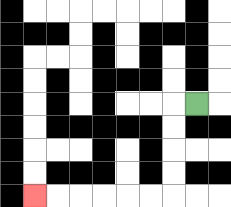{'start': '[8, 4]', 'end': '[1, 8]', 'path_directions': 'L,D,D,D,D,L,L,L,L,L,L', 'path_coordinates': '[[8, 4], [7, 4], [7, 5], [7, 6], [7, 7], [7, 8], [6, 8], [5, 8], [4, 8], [3, 8], [2, 8], [1, 8]]'}